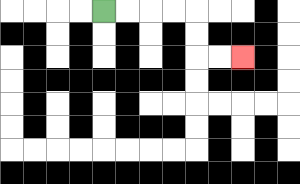{'start': '[4, 0]', 'end': '[10, 2]', 'path_directions': 'R,R,R,R,D,D,R,R', 'path_coordinates': '[[4, 0], [5, 0], [6, 0], [7, 0], [8, 0], [8, 1], [8, 2], [9, 2], [10, 2]]'}